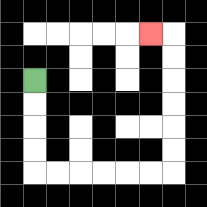{'start': '[1, 3]', 'end': '[6, 1]', 'path_directions': 'D,D,D,D,R,R,R,R,R,R,U,U,U,U,U,U,L', 'path_coordinates': '[[1, 3], [1, 4], [1, 5], [1, 6], [1, 7], [2, 7], [3, 7], [4, 7], [5, 7], [6, 7], [7, 7], [7, 6], [7, 5], [7, 4], [7, 3], [7, 2], [7, 1], [6, 1]]'}